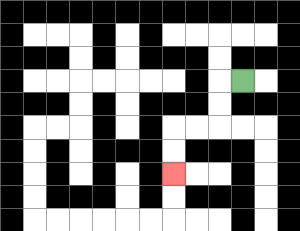{'start': '[10, 3]', 'end': '[7, 7]', 'path_directions': 'L,D,D,L,L,D,D', 'path_coordinates': '[[10, 3], [9, 3], [9, 4], [9, 5], [8, 5], [7, 5], [7, 6], [7, 7]]'}